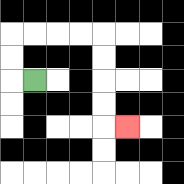{'start': '[1, 3]', 'end': '[5, 5]', 'path_directions': 'L,U,U,R,R,R,R,D,D,D,D,R', 'path_coordinates': '[[1, 3], [0, 3], [0, 2], [0, 1], [1, 1], [2, 1], [3, 1], [4, 1], [4, 2], [4, 3], [4, 4], [4, 5], [5, 5]]'}